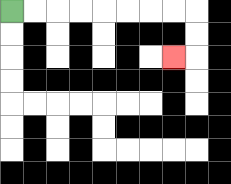{'start': '[0, 0]', 'end': '[7, 2]', 'path_directions': 'R,R,R,R,R,R,R,R,D,D,L', 'path_coordinates': '[[0, 0], [1, 0], [2, 0], [3, 0], [4, 0], [5, 0], [6, 0], [7, 0], [8, 0], [8, 1], [8, 2], [7, 2]]'}